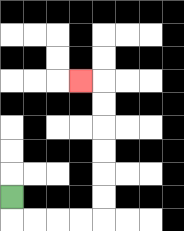{'start': '[0, 8]', 'end': '[3, 3]', 'path_directions': 'D,R,R,R,R,U,U,U,U,U,U,L', 'path_coordinates': '[[0, 8], [0, 9], [1, 9], [2, 9], [3, 9], [4, 9], [4, 8], [4, 7], [4, 6], [4, 5], [4, 4], [4, 3], [3, 3]]'}